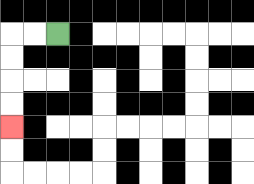{'start': '[2, 1]', 'end': '[0, 5]', 'path_directions': 'L,L,D,D,D,D', 'path_coordinates': '[[2, 1], [1, 1], [0, 1], [0, 2], [0, 3], [0, 4], [0, 5]]'}